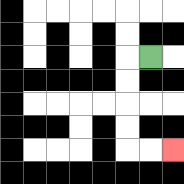{'start': '[6, 2]', 'end': '[7, 6]', 'path_directions': 'L,D,D,D,D,R,R', 'path_coordinates': '[[6, 2], [5, 2], [5, 3], [5, 4], [5, 5], [5, 6], [6, 6], [7, 6]]'}